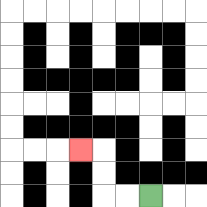{'start': '[6, 8]', 'end': '[3, 6]', 'path_directions': 'L,L,U,U,L', 'path_coordinates': '[[6, 8], [5, 8], [4, 8], [4, 7], [4, 6], [3, 6]]'}